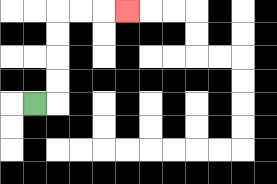{'start': '[1, 4]', 'end': '[5, 0]', 'path_directions': 'R,U,U,U,U,R,R,R', 'path_coordinates': '[[1, 4], [2, 4], [2, 3], [2, 2], [2, 1], [2, 0], [3, 0], [4, 0], [5, 0]]'}